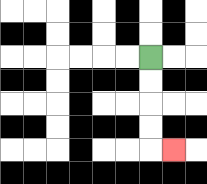{'start': '[6, 2]', 'end': '[7, 6]', 'path_directions': 'D,D,D,D,R', 'path_coordinates': '[[6, 2], [6, 3], [6, 4], [6, 5], [6, 6], [7, 6]]'}